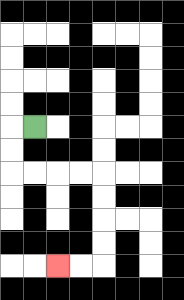{'start': '[1, 5]', 'end': '[2, 11]', 'path_directions': 'L,D,D,R,R,R,R,D,D,D,D,L,L', 'path_coordinates': '[[1, 5], [0, 5], [0, 6], [0, 7], [1, 7], [2, 7], [3, 7], [4, 7], [4, 8], [4, 9], [4, 10], [4, 11], [3, 11], [2, 11]]'}